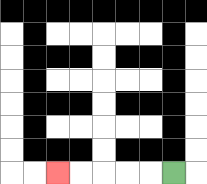{'start': '[7, 7]', 'end': '[2, 7]', 'path_directions': 'L,L,L,L,L', 'path_coordinates': '[[7, 7], [6, 7], [5, 7], [4, 7], [3, 7], [2, 7]]'}